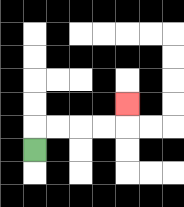{'start': '[1, 6]', 'end': '[5, 4]', 'path_directions': 'U,R,R,R,R,U', 'path_coordinates': '[[1, 6], [1, 5], [2, 5], [3, 5], [4, 5], [5, 5], [5, 4]]'}